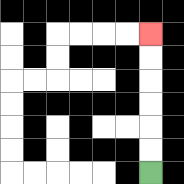{'start': '[6, 7]', 'end': '[6, 1]', 'path_directions': 'U,U,U,U,U,U', 'path_coordinates': '[[6, 7], [6, 6], [6, 5], [6, 4], [6, 3], [6, 2], [6, 1]]'}